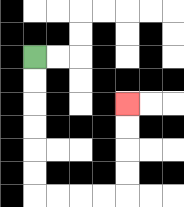{'start': '[1, 2]', 'end': '[5, 4]', 'path_directions': 'D,D,D,D,D,D,R,R,R,R,U,U,U,U', 'path_coordinates': '[[1, 2], [1, 3], [1, 4], [1, 5], [1, 6], [1, 7], [1, 8], [2, 8], [3, 8], [4, 8], [5, 8], [5, 7], [5, 6], [5, 5], [5, 4]]'}